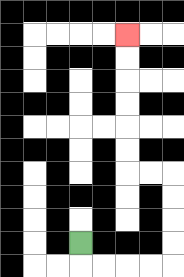{'start': '[3, 10]', 'end': '[5, 1]', 'path_directions': 'D,R,R,R,R,U,U,U,U,L,L,U,U,U,U,U,U', 'path_coordinates': '[[3, 10], [3, 11], [4, 11], [5, 11], [6, 11], [7, 11], [7, 10], [7, 9], [7, 8], [7, 7], [6, 7], [5, 7], [5, 6], [5, 5], [5, 4], [5, 3], [5, 2], [5, 1]]'}